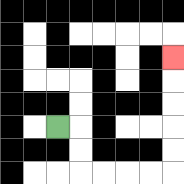{'start': '[2, 5]', 'end': '[7, 2]', 'path_directions': 'R,D,D,R,R,R,R,U,U,U,U,U', 'path_coordinates': '[[2, 5], [3, 5], [3, 6], [3, 7], [4, 7], [5, 7], [6, 7], [7, 7], [7, 6], [7, 5], [7, 4], [7, 3], [7, 2]]'}